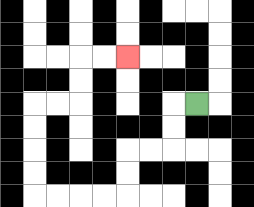{'start': '[8, 4]', 'end': '[5, 2]', 'path_directions': 'L,D,D,L,L,D,D,L,L,L,L,U,U,U,U,R,R,U,U,R,R', 'path_coordinates': '[[8, 4], [7, 4], [7, 5], [7, 6], [6, 6], [5, 6], [5, 7], [5, 8], [4, 8], [3, 8], [2, 8], [1, 8], [1, 7], [1, 6], [1, 5], [1, 4], [2, 4], [3, 4], [3, 3], [3, 2], [4, 2], [5, 2]]'}